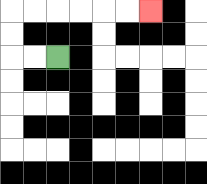{'start': '[2, 2]', 'end': '[6, 0]', 'path_directions': 'L,L,U,U,R,R,R,R,R,R', 'path_coordinates': '[[2, 2], [1, 2], [0, 2], [0, 1], [0, 0], [1, 0], [2, 0], [3, 0], [4, 0], [5, 0], [6, 0]]'}